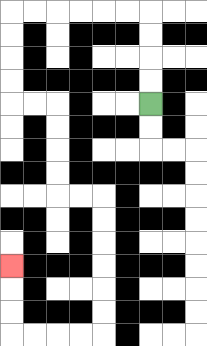{'start': '[6, 4]', 'end': '[0, 11]', 'path_directions': 'U,U,U,U,L,L,L,L,L,L,D,D,D,D,R,R,D,D,D,D,R,R,D,D,D,D,D,D,L,L,L,L,U,U,U', 'path_coordinates': '[[6, 4], [6, 3], [6, 2], [6, 1], [6, 0], [5, 0], [4, 0], [3, 0], [2, 0], [1, 0], [0, 0], [0, 1], [0, 2], [0, 3], [0, 4], [1, 4], [2, 4], [2, 5], [2, 6], [2, 7], [2, 8], [3, 8], [4, 8], [4, 9], [4, 10], [4, 11], [4, 12], [4, 13], [4, 14], [3, 14], [2, 14], [1, 14], [0, 14], [0, 13], [0, 12], [0, 11]]'}